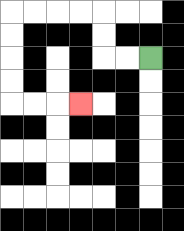{'start': '[6, 2]', 'end': '[3, 4]', 'path_directions': 'L,L,U,U,L,L,L,L,D,D,D,D,R,R,R', 'path_coordinates': '[[6, 2], [5, 2], [4, 2], [4, 1], [4, 0], [3, 0], [2, 0], [1, 0], [0, 0], [0, 1], [0, 2], [0, 3], [0, 4], [1, 4], [2, 4], [3, 4]]'}